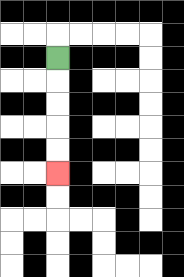{'start': '[2, 2]', 'end': '[2, 7]', 'path_directions': 'D,D,D,D,D', 'path_coordinates': '[[2, 2], [2, 3], [2, 4], [2, 5], [2, 6], [2, 7]]'}